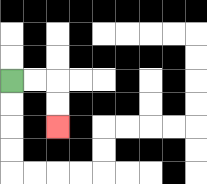{'start': '[0, 3]', 'end': '[2, 5]', 'path_directions': 'R,R,D,D', 'path_coordinates': '[[0, 3], [1, 3], [2, 3], [2, 4], [2, 5]]'}